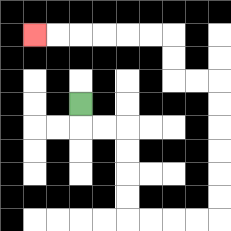{'start': '[3, 4]', 'end': '[1, 1]', 'path_directions': 'D,R,R,D,D,D,D,R,R,R,R,U,U,U,U,U,U,L,L,U,U,L,L,L,L,L,L', 'path_coordinates': '[[3, 4], [3, 5], [4, 5], [5, 5], [5, 6], [5, 7], [5, 8], [5, 9], [6, 9], [7, 9], [8, 9], [9, 9], [9, 8], [9, 7], [9, 6], [9, 5], [9, 4], [9, 3], [8, 3], [7, 3], [7, 2], [7, 1], [6, 1], [5, 1], [4, 1], [3, 1], [2, 1], [1, 1]]'}